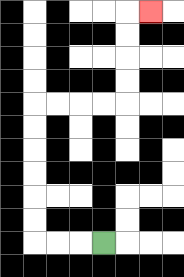{'start': '[4, 10]', 'end': '[6, 0]', 'path_directions': 'L,L,L,U,U,U,U,U,U,R,R,R,R,U,U,U,U,R', 'path_coordinates': '[[4, 10], [3, 10], [2, 10], [1, 10], [1, 9], [1, 8], [1, 7], [1, 6], [1, 5], [1, 4], [2, 4], [3, 4], [4, 4], [5, 4], [5, 3], [5, 2], [5, 1], [5, 0], [6, 0]]'}